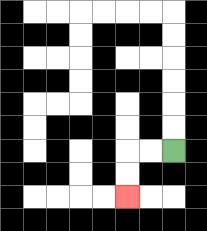{'start': '[7, 6]', 'end': '[5, 8]', 'path_directions': 'L,L,D,D', 'path_coordinates': '[[7, 6], [6, 6], [5, 6], [5, 7], [5, 8]]'}